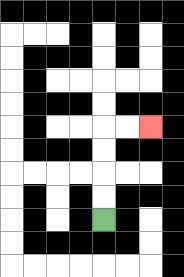{'start': '[4, 9]', 'end': '[6, 5]', 'path_directions': 'U,U,U,U,R,R', 'path_coordinates': '[[4, 9], [4, 8], [4, 7], [4, 6], [4, 5], [5, 5], [6, 5]]'}